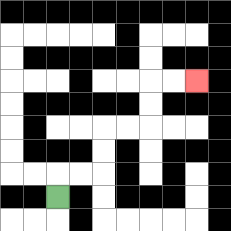{'start': '[2, 8]', 'end': '[8, 3]', 'path_directions': 'U,R,R,U,U,R,R,U,U,R,R', 'path_coordinates': '[[2, 8], [2, 7], [3, 7], [4, 7], [4, 6], [4, 5], [5, 5], [6, 5], [6, 4], [6, 3], [7, 3], [8, 3]]'}